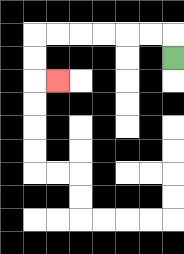{'start': '[7, 2]', 'end': '[2, 3]', 'path_directions': 'U,L,L,L,L,L,L,D,D,R', 'path_coordinates': '[[7, 2], [7, 1], [6, 1], [5, 1], [4, 1], [3, 1], [2, 1], [1, 1], [1, 2], [1, 3], [2, 3]]'}